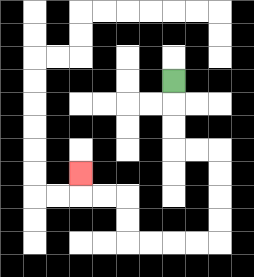{'start': '[7, 3]', 'end': '[3, 7]', 'path_directions': 'D,D,D,R,R,D,D,D,D,L,L,L,L,U,U,L,L,U', 'path_coordinates': '[[7, 3], [7, 4], [7, 5], [7, 6], [8, 6], [9, 6], [9, 7], [9, 8], [9, 9], [9, 10], [8, 10], [7, 10], [6, 10], [5, 10], [5, 9], [5, 8], [4, 8], [3, 8], [3, 7]]'}